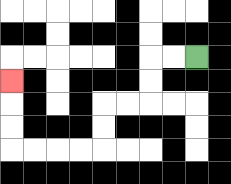{'start': '[8, 2]', 'end': '[0, 3]', 'path_directions': 'L,L,D,D,L,L,D,D,L,L,L,L,U,U,U', 'path_coordinates': '[[8, 2], [7, 2], [6, 2], [6, 3], [6, 4], [5, 4], [4, 4], [4, 5], [4, 6], [3, 6], [2, 6], [1, 6], [0, 6], [0, 5], [0, 4], [0, 3]]'}